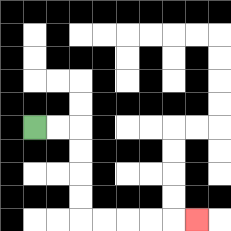{'start': '[1, 5]', 'end': '[8, 9]', 'path_directions': 'R,R,D,D,D,D,R,R,R,R,R', 'path_coordinates': '[[1, 5], [2, 5], [3, 5], [3, 6], [3, 7], [3, 8], [3, 9], [4, 9], [5, 9], [6, 9], [7, 9], [8, 9]]'}